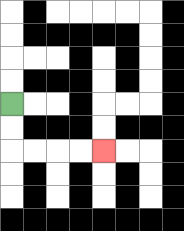{'start': '[0, 4]', 'end': '[4, 6]', 'path_directions': 'D,D,R,R,R,R', 'path_coordinates': '[[0, 4], [0, 5], [0, 6], [1, 6], [2, 6], [3, 6], [4, 6]]'}